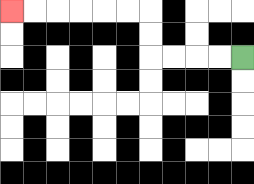{'start': '[10, 2]', 'end': '[0, 0]', 'path_directions': 'L,L,L,L,U,U,L,L,L,L,L,L', 'path_coordinates': '[[10, 2], [9, 2], [8, 2], [7, 2], [6, 2], [6, 1], [6, 0], [5, 0], [4, 0], [3, 0], [2, 0], [1, 0], [0, 0]]'}